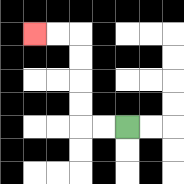{'start': '[5, 5]', 'end': '[1, 1]', 'path_directions': 'L,L,U,U,U,U,L,L', 'path_coordinates': '[[5, 5], [4, 5], [3, 5], [3, 4], [3, 3], [3, 2], [3, 1], [2, 1], [1, 1]]'}